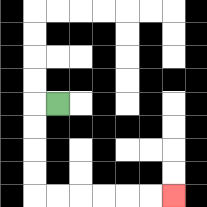{'start': '[2, 4]', 'end': '[7, 8]', 'path_directions': 'L,D,D,D,D,R,R,R,R,R,R', 'path_coordinates': '[[2, 4], [1, 4], [1, 5], [1, 6], [1, 7], [1, 8], [2, 8], [3, 8], [4, 8], [5, 8], [6, 8], [7, 8]]'}